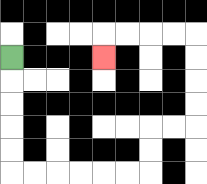{'start': '[0, 2]', 'end': '[4, 2]', 'path_directions': 'D,D,D,D,D,R,R,R,R,R,R,U,U,R,R,U,U,U,U,L,L,L,L,D', 'path_coordinates': '[[0, 2], [0, 3], [0, 4], [0, 5], [0, 6], [0, 7], [1, 7], [2, 7], [3, 7], [4, 7], [5, 7], [6, 7], [6, 6], [6, 5], [7, 5], [8, 5], [8, 4], [8, 3], [8, 2], [8, 1], [7, 1], [6, 1], [5, 1], [4, 1], [4, 2]]'}